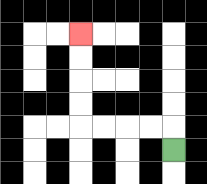{'start': '[7, 6]', 'end': '[3, 1]', 'path_directions': 'U,L,L,L,L,U,U,U,U', 'path_coordinates': '[[7, 6], [7, 5], [6, 5], [5, 5], [4, 5], [3, 5], [3, 4], [3, 3], [3, 2], [3, 1]]'}